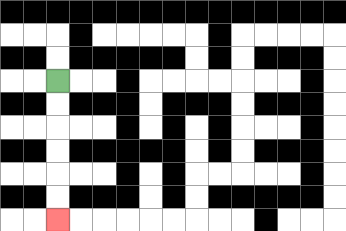{'start': '[2, 3]', 'end': '[2, 9]', 'path_directions': 'D,D,D,D,D,D', 'path_coordinates': '[[2, 3], [2, 4], [2, 5], [2, 6], [2, 7], [2, 8], [2, 9]]'}